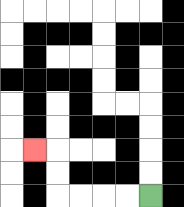{'start': '[6, 8]', 'end': '[1, 6]', 'path_directions': 'L,L,L,L,U,U,L', 'path_coordinates': '[[6, 8], [5, 8], [4, 8], [3, 8], [2, 8], [2, 7], [2, 6], [1, 6]]'}